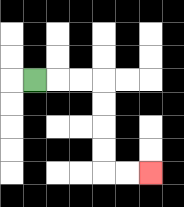{'start': '[1, 3]', 'end': '[6, 7]', 'path_directions': 'R,R,R,D,D,D,D,R,R', 'path_coordinates': '[[1, 3], [2, 3], [3, 3], [4, 3], [4, 4], [4, 5], [4, 6], [4, 7], [5, 7], [6, 7]]'}